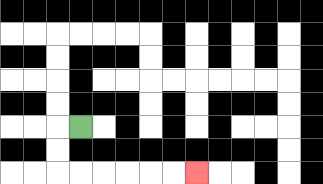{'start': '[3, 5]', 'end': '[8, 7]', 'path_directions': 'L,D,D,R,R,R,R,R,R', 'path_coordinates': '[[3, 5], [2, 5], [2, 6], [2, 7], [3, 7], [4, 7], [5, 7], [6, 7], [7, 7], [8, 7]]'}